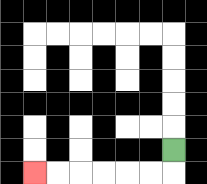{'start': '[7, 6]', 'end': '[1, 7]', 'path_directions': 'D,L,L,L,L,L,L', 'path_coordinates': '[[7, 6], [7, 7], [6, 7], [5, 7], [4, 7], [3, 7], [2, 7], [1, 7]]'}